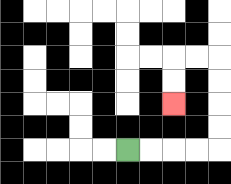{'start': '[5, 6]', 'end': '[7, 4]', 'path_directions': 'R,R,R,R,U,U,U,U,L,L,D,D', 'path_coordinates': '[[5, 6], [6, 6], [7, 6], [8, 6], [9, 6], [9, 5], [9, 4], [9, 3], [9, 2], [8, 2], [7, 2], [7, 3], [7, 4]]'}